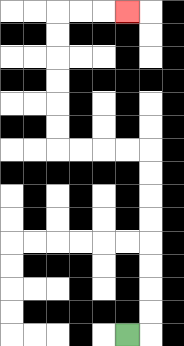{'start': '[5, 14]', 'end': '[5, 0]', 'path_directions': 'R,U,U,U,U,U,U,U,U,L,L,L,L,U,U,U,U,U,U,R,R,R', 'path_coordinates': '[[5, 14], [6, 14], [6, 13], [6, 12], [6, 11], [6, 10], [6, 9], [6, 8], [6, 7], [6, 6], [5, 6], [4, 6], [3, 6], [2, 6], [2, 5], [2, 4], [2, 3], [2, 2], [2, 1], [2, 0], [3, 0], [4, 0], [5, 0]]'}